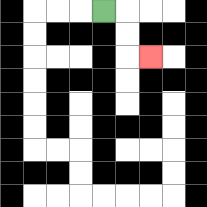{'start': '[4, 0]', 'end': '[6, 2]', 'path_directions': 'R,D,D,R', 'path_coordinates': '[[4, 0], [5, 0], [5, 1], [5, 2], [6, 2]]'}